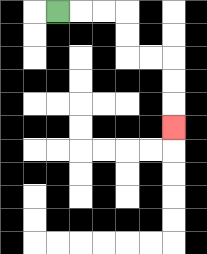{'start': '[2, 0]', 'end': '[7, 5]', 'path_directions': 'R,R,R,D,D,R,R,D,D,D', 'path_coordinates': '[[2, 0], [3, 0], [4, 0], [5, 0], [5, 1], [5, 2], [6, 2], [7, 2], [7, 3], [7, 4], [7, 5]]'}